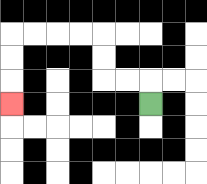{'start': '[6, 4]', 'end': '[0, 4]', 'path_directions': 'U,L,L,U,U,L,L,L,L,D,D,D', 'path_coordinates': '[[6, 4], [6, 3], [5, 3], [4, 3], [4, 2], [4, 1], [3, 1], [2, 1], [1, 1], [0, 1], [0, 2], [0, 3], [0, 4]]'}